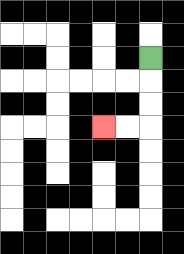{'start': '[6, 2]', 'end': '[4, 5]', 'path_directions': 'D,D,D,L,L', 'path_coordinates': '[[6, 2], [6, 3], [6, 4], [6, 5], [5, 5], [4, 5]]'}